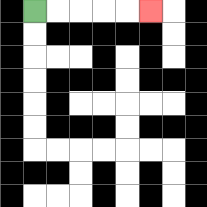{'start': '[1, 0]', 'end': '[6, 0]', 'path_directions': 'R,R,R,R,R', 'path_coordinates': '[[1, 0], [2, 0], [3, 0], [4, 0], [5, 0], [6, 0]]'}